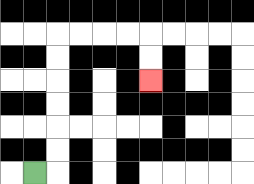{'start': '[1, 7]', 'end': '[6, 3]', 'path_directions': 'R,U,U,U,U,U,U,R,R,R,R,D,D', 'path_coordinates': '[[1, 7], [2, 7], [2, 6], [2, 5], [2, 4], [2, 3], [2, 2], [2, 1], [3, 1], [4, 1], [5, 1], [6, 1], [6, 2], [6, 3]]'}